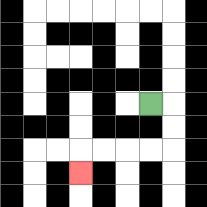{'start': '[6, 4]', 'end': '[3, 7]', 'path_directions': 'R,D,D,L,L,L,L,D', 'path_coordinates': '[[6, 4], [7, 4], [7, 5], [7, 6], [6, 6], [5, 6], [4, 6], [3, 6], [3, 7]]'}